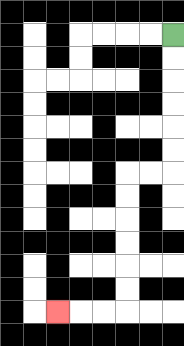{'start': '[7, 1]', 'end': '[2, 13]', 'path_directions': 'D,D,D,D,D,D,L,L,D,D,D,D,D,D,L,L,L', 'path_coordinates': '[[7, 1], [7, 2], [7, 3], [7, 4], [7, 5], [7, 6], [7, 7], [6, 7], [5, 7], [5, 8], [5, 9], [5, 10], [5, 11], [5, 12], [5, 13], [4, 13], [3, 13], [2, 13]]'}